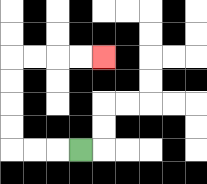{'start': '[3, 6]', 'end': '[4, 2]', 'path_directions': 'L,L,L,U,U,U,U,R,R,R,R', 'path_coordinates': '[[3, 6], [2, 6], [1, 6], [0, 6], [0, 5], [0, 4], [0, 3], [0, 2], [1, 2], [2, 2], [3, 2], [4, 2]]'}